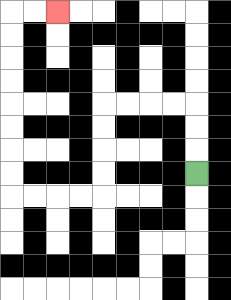{'start': '[8, 7]', 'end': '[2, 0]', 'path_directions': 'U,U,U,L,L,L,L,D,D,D,D,L,L,L,L,U,U,U,U,U,U,U,U,R,R', 'path_coordinates': '[[8, 7], [8, 6], [8, 5], [8, 4], [7, 4], [6, 4], [5, 4], [4, 4], [4, 5], [4, 6], [4, 7], [4, 8], [3, 8], [2, 8], [1, 8], [0, 8], [0, 7], [0, 6], [0, 5], [0, 4], [0, 3], [0, 2], [0, 1], [0, 0], [1, 0], [2, 0]]'}